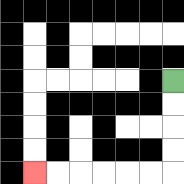{'start': '[7, 3]', 'end': '[1, 7]', 'path_directions': 'D,D,D,D,L,L,L,L,L,L', 'path_coordinates': '[[7, 3], [7, 4], [7, 5], [7, 6], [7, 7], [6, 7], [5, 7], [4, 7], [3, 7], [2, 7], [1, 7]]'}